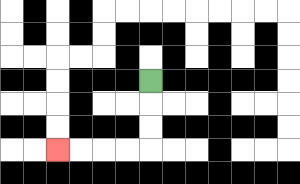{'start': '[6, 3]', 'end': '[2, 6]', 'path_directions': 'D,D,D,L,L,L,L', 'path_coordinates': '[[6, 3], [6, 4], [6, 5], [6, 6], [5, 6], [4, 6], [3, 6], [2, 6]]'}